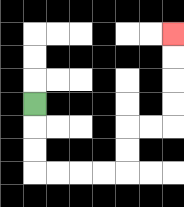{'start': '[1, 4]', 'end': '[7, 1]', 'path_directions': 'D,D,D,R,R,R,R,U,U,R,R,U,U,U,U', 'path_coordinates': '[[1, 4], [1, 5], [1, 6], [1, 7], [2, 7], [3, 7], [4, 7], [5, 7], [5, 6], [5, 5], [6, 5], [7, 5], [7, 4], [7, 3], [7, 2], [7, 1]]'}